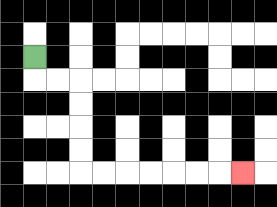{'start': '[1, 2]', 'end': '[10, 7]', 'path_directions': 'D,R,R,D,D,D,D,R,R,R,R,R,R,R', 'path_coordinates': '[[1, 2], [1, 3], [2, 3], [3, 3], [3, 4], [3, 5], [3, 6], [3, 7], [4, 7], [5, 7], [6, 7], [7, 7], [8, 7], [9, 7], [10, 7]]'}